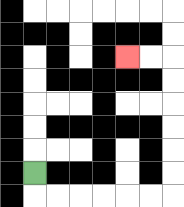{'start': '[1, 7]', 'end': '[5, 2]', 'path_directions': 'D,R,R,R,R,R,R,U,U,U,U,U,U,L,L', 'path_coordinates': '[[1, 7], [1, 8], [2, 8], [3, 8], [4, 8], [5, 8], [6, 8], [7, 8], [7, 7], [7, 6], [7, 5], [7, 4], [7, 3], [7, 2], [6, 2], [5, 2]]'}